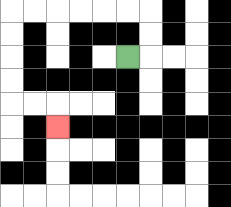{'start': '[5, 2]', 'end': '[2, 5]', 'path_directions': 'R,U,U,L,L,L,L,L,L,D,D,D,D,R,R,D', 'path_coordinates': '[[5, 2], [6, 2], [6, 1], [6, 0], [5, 0], [4, 0], [3, 0], [2, 0], [1, 0], [0, 0], [0, 1], [0, 2], [0, 3], [0, 4], [1, 4], [2, 4], [2, 5]]'}